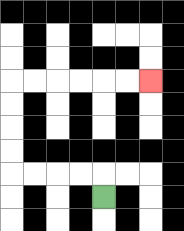{'start': '[4, 8]', 'end': '[6, 3]', 'path_directions': 'U,L,L,L,L,U,U,U,U,R,R,R,R,R,R', 'path_coordinates': '[[4, 8], [4, 7], [3, 7], [2, 7], [1, 7], [0, 7], [0, 6], [0, 5], [0, 4], [0, 3], [1, 3], [2, 3], [3, 3], [4, 3], [5, 3], [6, 3]]'}